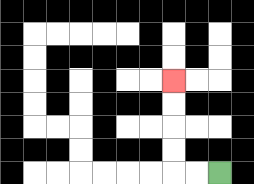{'start': '[9, 7]', 'end': '[7, 3]', 'path_directions': 'L,L,U,U,U,U', 'path_coordinates': '[[9, 7], [8, 7], [7, 7], [7, 6], [7, 5], [7, 4], [7, 3]]'}